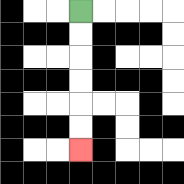{'start': '[3, 0]', 'end': '[3, 6]', 'path_directions': 'D,D,D,D,D,D', 'path_coordinates': '[[3, 0], [3, 1], [3, 2], [3, 3], [3, 4], [3, 5], [3, 6]]'}